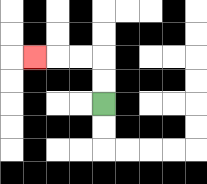{'start': '[4, 4]', 'end': '[1, 2]', 'path_directions': 'U,U,L,L,L', 'path_coordinates': '[[4, 4], [4, 3], [4, 2], [3, 2], [2, 2], [1, 2]]'}